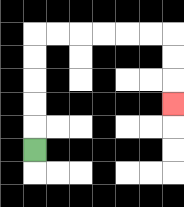{'start': '[1, 6]', 'end': '[7, 4]', 'path_directions': 'U,U,U,U,U,R,R,R,R,R,R,D,D,D', 'path_coordinates': '[[1, 6], [1, 5], [1, 4], [1, 3], [1, 2], [1, 1], [2, 1], [3, 1], [4, 1], [5, 1], [6, 1], [7, 1], [7, 2], [7, 3], [7, 4]]'}